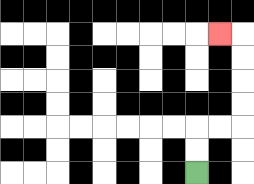{'start': '[8, 7]', 'end': '[9, 1]', 'path_directions': 'U,U,R,R,U,U,U,U,L', 'path_coordinates': '[[8, 7], [8, 6], [8, 5], [9, 5], [10, 5], [10, 4], [10, 3], [10, 2], [10, 1], [9, 1]]'}